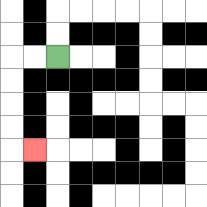{'start': '[2, 2]', 'end': '[1, 6]', 'path_directions': 'L,L,D,D,D,D,R', 'path_coordinates': '[[2, 2], [1, 2], [0, 2], [0, 3], [0, 4], [0, 5], [0, 6], [1, 6]]'}